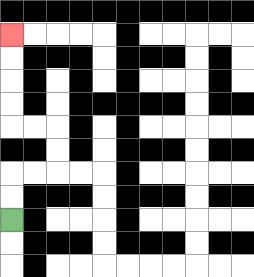{'start': '[0, 9]', 'end': '[0, 1]', 'path_directions': 'U,U,R,R,U,U,L,L,U,U,U,U', 'path_coordinates': '[[0, 9], [0, 8], [0, 7], [1, 7], [2, 7], [2, 6], [2, 5], [1, 5], [0, 5], [0, 4], [0, 3], [0, 2], [0, 1]]'}